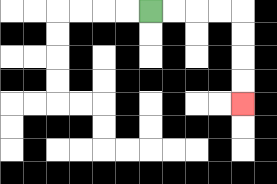{'start': '[6, 0]', 'end': '[10, 4]', 'path_directions': 'R,R,R,R,D,D,D,D', 'path_coordinates': '[[6, 0], [7, 0], [8, 0], [9, 0], [10, 0], [10, 1], [10, 2], [10, 3], [10, 4]]'}